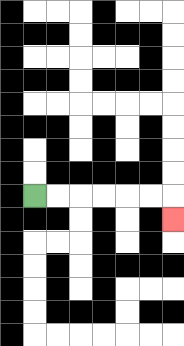{'start': '[1, 8]', 'end': '[7, 9]', 'path_directions': 'R,R,R,R,R,R,D', 'path_coordinates': '[[1, 8], [2, 8], [3, 8], [4, 8], [5, 8], [6, 8], [7, 8], [7, 9]]'}